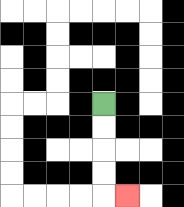{'start': '[4, 4]', 'end': '[5, 8]', 'path_directions': 'D,D,D,D,R', 'path_coordinates': '[[4, 4], [4, 5], [4, 6], [4, 7], [4, 8], [5, 8]]'}